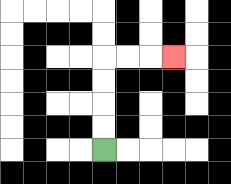{'start': '[4, 6]', 'end': '[7, 2]', 'path_directions': 'U,U,U,U,R,R,R', 'path_coordinates': '[[4, 6], [4, 5], [4, 4], [4, 3], [4, 2], [5, 2], [6, 2], [7, 2]]'}